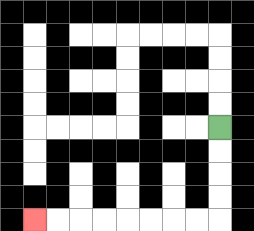{'start': '[9, 5]', 'end': '[1, 9]', 'path_directions': 'D,D,D,D,L,L,L,L,L,L,L,L', 'path_coordinates': '[[9, 5], [9, 6], [9, 7], [9, 8], [9, 9], [8, 9], [7, 9], [6, 9], [5, 9], [4, 9], [3, 9], [2, 9], [1, 9]]'}